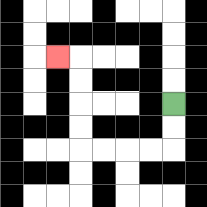{'start': '[7, 4]', 'end': '[2, 2]', 'path_directions': 'D,D,L,L,L,L,U,U,U,U,L', 'path_coordinates': '[[7, 4], [7, 5], [7, 6], [6, 6], [5, 6], [4, 6], [3, 6], [3, 5], [3, 4], [3, 3], [3, 2], [2, 2]]'}